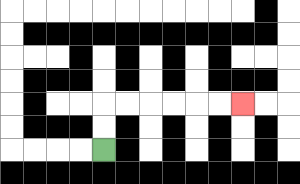{'start': '[4, 6]', 'end': '[10, 4]', 'path_directions': 'U,U,R,R,R,R,R,R', 'path_coordinates': '[[4, 6], [4, 5], [4, 4], [5, 4], [6, 4], [7, 4], [8, 4], [9, 4], [10, 4]]'}